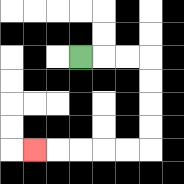{'start': '[3, 2]', 'end': '[1, 6]', 'path_directions': 'R,R,R,D,D,D,D,L,L,L,L,L', 'path_coordinates': '[[3, 2], [4, 2], [5, 2], [6, 2], [6, 3], [6, 4], [6, 5], [6, 6], [5, 6], [4, 6], [3, 6], [2, 6], [1, 6]]'}